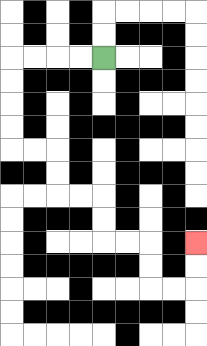{'start': '[4, 2]', 'end': '[8, 10]', 'path_directions': 'L,L,L,L,D,D,D,D,R,R,D,D,R,R,D,D,R,R,D,D,R,R,U,U', 'path_coordinates': '[[4, 2], [3, 2], [2, 2], [1, 2], [0, 2], [0, 3], [0, 4], [0, 5], [0, 6], [1, 6], [2, 6], [2, 7], [2, 8], [3, 8], [4, 8], [4, 9], [4, 10], [5, 10], [6, 10], [6, 11], [6, 12], [7, 12], [8, 12], [8, 11], [8, 10]]'}